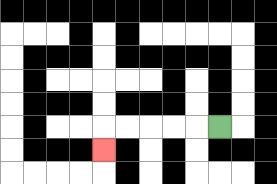{'start': '[9, 5]', 'end': '[4, 6]', 'path_directions': 'L,L,L,L,L,D', 'path_coordinates': '[[9, 5], [8, 5], [7, 5], [6, 5], [5, 5], [4, 5], [4, 6]]'}